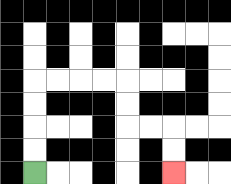{'start': '[1, 7]', 'end': '[7, 7]', 'path_directions': 'U,U,U,U,R,R,R,R,D,D,R,R,D,D', 'path_coordinates': '[[1, 7], [1, 6], [1, 5], [1, 4], [1, 3], [2, 3], [3, 3], [4, 3], [5, 3], [5, 4], [5, 5], [6, 5], [7, 5], [7, 6], [7, 7]]'}